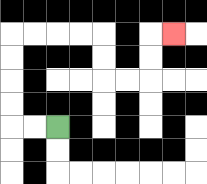{'start': '[2, 5]', 'end': '[7, 1]', 'path_directions': 'L,L,U,U,U,U,R,R,R,R,D,D,R,R,U,U,R', 'path_coordinates': '[[2, 5], [1, 5], [0, 5], [0, 4], [0, 3], [0, 2], [0, 1], [1, 1], [2, 1], [3, 1], [4, 1], [4, 2], [4, 3], [5, 3], [6, 3], [6, 2], [6, 1], [7, 1]]'}